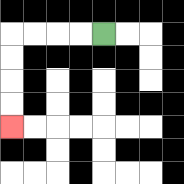{'start': '[4, 1]', 'end': '[0, 5]', 'path_directions': 'L,L,L,L,D,D,D,D', 'path_coordinates': '[[4, 1], [3, 1], [2, 1], [1, 1], [0, 1], [0, 2], [0, 3], [0, 4], [0, 5]]'}